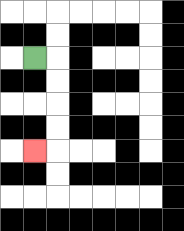{'start': '[1, 2]', 'end': '[1, 6]', 'path_directions': 'R,D,D,D,D,L', 'path_coordinates': '[[1, 2], [2, 2], [2, 3], [2, 4], [2, 5], [2, 6], [1, 6]]'}